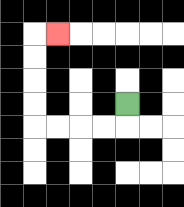{'start': '[5, 4]', 'end': '[2, 1]', 'path_directions': 'D,L,L,L,L,U,U,U,U,R', 'path_coordinates': '[[5, 4], [5, 5], [4, 5], [3, 5], [2, 5], [1, 5], [1, 4], [1, 3], [1, 2], [1, 1], [2, 1]]'}